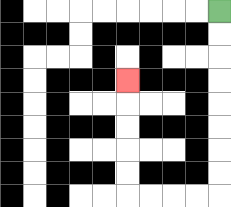{'start': '[9, 0]', 'end': '[5, 3]', 'path_directions': 'D,D,D,D,D,D,D,D,L,L,L,L,U,U,U,U,U', 'path_coordinates': '[[9, 0], [9, 1], [9, 2], [9, 3], [9, 4], [9, 5], [9, 6], [9, 7], [9, 8], [8, 8], [7, 8], [6, 8], [5, 8], [5, 7], [5, 6], [5, 5], [5, 4], [5, 3]]'}